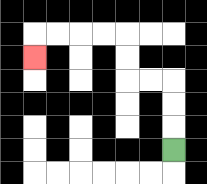{'start': '[7, 6]', 'end': '[1, 2]', 'path_directions': 'U,U,U,L,L,U,U,L,L,L,L,D', 'path_coordinates': '[[7, 6], [7, 5], [7, 4], [7, 3], [6, 3], [5, 3], [5, 2], [5, 1], [4, 1], [3, 1], [2, 1], [1, 1], [1, 2]]'}